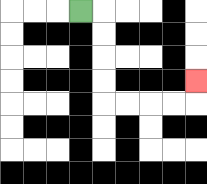{'start': '[3, 0]', 'end': '[8, 3]', 'path_directions': 'R,D,D,D,D,R,R,R,R,U', 'path_coordinates': '[[3, 0], [4, 0], [4, 1], [4, 2], [4, 3], [4, 4], [5, 4], [6, 4], [7, 4], [8, 4], [8, 3]]'}